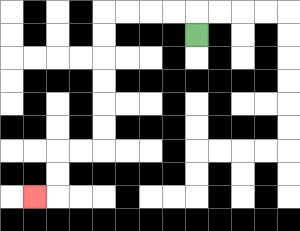{'start': '[8, 1]', 'end': '[1, 8]', 'path_directions': 'U,L,L,L,L,D,D,D,D,D,D,L,L,D,D,L', 'path_coordinates': '[[8, 1], [8, 0], [7, 0], [6, 0], [5, 0], [4, 0], [4, 1], [4, 2], [4, 3], [4, 4], [4, 5], [4, 6], [3, 6], [2, 6], [2, 7], [2, 8], [1, 8]]'}